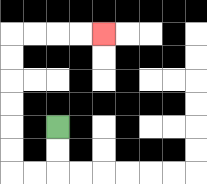{'start': '[2, 5]', 'end': '[4, 1]', 'path_directions': 'D,D,L,L,U,U,U,U,U,U,R,R,R,R', 'path_coordinates': '[[2, 5], [2, 6], [2, 7], [1, 7], [0, 7], [0, 6], [0, 5], [0, 4], [0, 3], [0, 2], [0, 1], [1, 1], [2, 1], [3, 1], [4, 1]]'}